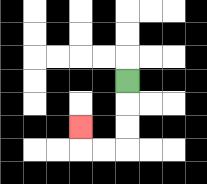{'start': '[5, 3]', 'end': '[3, 5]', 'path_directions': 'D,D,D,L,L,U', 'path_coordinates': '[[5, 3], [5, 4], [5, 5], [5, 6], [4, 6], [3, 6], [3, 5]]'}